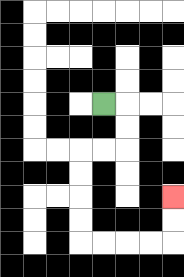{'start': '[4, 4]', 'end': '[7, 8]', 'path_directions': 'R,D,D,L,L,D,D,D,D,R,R,R,R,U,U', 'path_coordinates': '[[4, 4], [5, 4], [5, 5], [5, 6], [4, 6], [3, 6], [3, 7], [3, 8], [3, 9], [3, 10], [4, 10], [5, 10], [6, 10], [7, 10], [7, 9], [7, 8]]'}